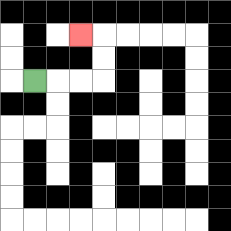{'start': '[1, 3]', 'end': '[3, 1]', 'path_directions': 'R,R,R,U,U,L', 'path_coordinates': '[[1, 3], [2, 3], [3, 3], [4, 3], [4, 2], [4, 1], [3, 1]]'}